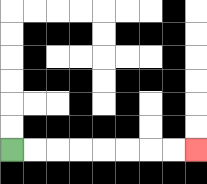{'start': '[0, 6]', 'end': '[8, 6]', 'path_directions': 'R,R,R,R,R,R,R,R', 'path_coordinates': '[[0, 6], [1, 6], [2, 6], [3, 6], [4, 6], [5, 6], [6, 6], [7, 6], [8, 6]]'}